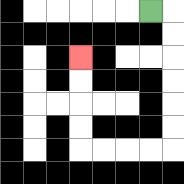{'start': '[6, 0]', 'end': '[3, 2]', 'path_directions': 'R,D,D,D,D,D,D,L,L,L,L,U,U,U,U', 'path_coordinates': '[[6, 0], [7, 0], [7, 1], [7, 2], [7, 3], [7, 4], [7, 5], [7, 6], [6, 6], [5, 6], [4, 6], [3, 6], [3, 5], [3, 4], [3, 3], [3, 2]]'}